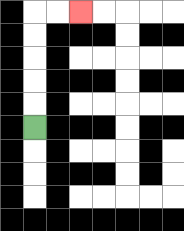{'start': '[1, 5]', 'end': '[3, 0]', 'path_directions': 'U,U,U,U,U,R,R', 'path_coordinates': '[[1, 5], [1, 4], [1, 3], [1, 2], [1, 1], [1, 0], [2, 0], [3, 0]]'}